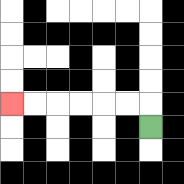{'start': '[6, 5]', 'end': '[0, 4]', 'path_directions': 'U,L,L,L,L,L,L', 'path_coordinates': '[[6, 5], [6, 4], [5, 4], [4, 4], [3, 4], [2, 4], [1, 4], [0, 4]]'}